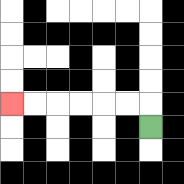{'start': '[6, 5]', 'end': '[0, 4]', 'path_directions': 'U,L,L,L,L,L,L', 'path_coordinates': '[[6, 5], [6, 4], [5, 4], [4, 4], [3, 4], [2, 4], [1, 4], [0, 4]]'}